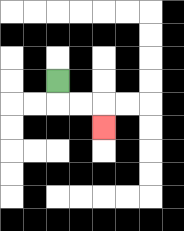{'start': '[2, 3]', 'end': '[4, 5]', 'path_directions': 'D,R,R,D', 'path_coordinates': '[[2, 3], [2, 4], [3, 4], [4, 4], [4, 5]]'}